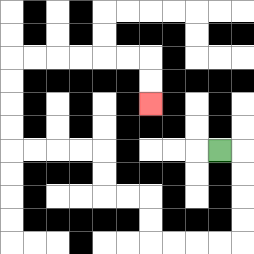{'start': '[9, 6]', 'end': '[6, 4]', 'path_directions': 'R,D,D,D,D,L,L,L,L,U,U,L,L,U,U,L,L,L,L,U,U,U,U,R,R,R,R,R,R,D,D', 'path_coordinates': '[[9, 6], [10, 6], [10, 7], [10, 8], [10, 9], [10, 10], [9, 10], [8, 10], [7, 10], [6, 10], [6, 9], [6, 8], [5, 8], [4, 8], [4, 7], [4, 6], [3, 6], [2, 6], [1, 6], [0, 6], [0, 5], [0, 4], [0, 3], [0, 2], [1, 2], [2, 2], [3, 2], [4, 2], [5, 2], [6, 2], [6, 3], [6, 4]]'}